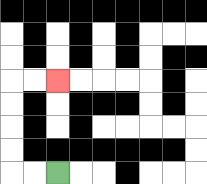{'start': '[2, 7]', 'end': '[2, 3]', 'path_directions': 'L,L,U,U,U,U,R,R', 'path_coordinates': '[[2, 7], [1, 7], [0, 7], [0, 6], [0, 5], [0, 4], [0, 3], [1, 3], [2, 3]]'}